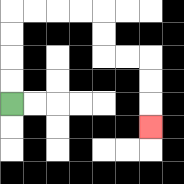{'start': '[0, 4]', 'end': '[6, 5]', 'path_directions': 'U,U,U,U,R,R,R,R,D,D,R,R,D,D,D', 'path_coordinates': '[[0, 4], [0, 3], [0, 2], [0, 1], [0, 0], [1, 0], [2, 0], [3, 0], [4, 0], [4, 1], [4, 2], [5, 2], [6, 2], [6, 3], [6, 4], [6, 5]]'}